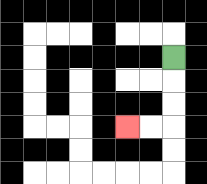{'start': '[7, 2]', 'end': '[5, 5]', 'path_directions': 'D,D,D,L,L', 'path_coordinates': '[[7, 2], [7, 3], [7, 4], [7, 5], [6, 5], [5, 5]]'}